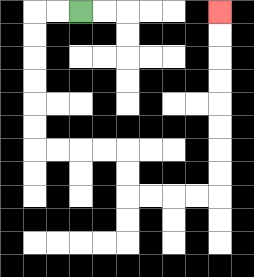{'start': '[3, 0]', 'end': '[9, 0]', 'path_directions': 'L,L,D,D,D,D,D,D,R,R,R,R,D,D,R,R,R,R,U,U,U,U,U,U,U,U', 'path_coordinates': '[[3, 0], [2, 0], [1, 0], [1, 1], [1, 2], [1, 3], [1, 4], [1, 5], [1, 6], [2, 6], [3, 6], [4, 6], [5, 6], [5, 7], [5, 8], [6, 8], [7, 8], [8, 8], [9, 8], [9, 7], [9, 6], [9, 5], [9, 4], [9, 3], [9, 2], [9, 1], [9, 0]]'}